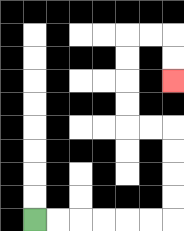{'start': '[1, 9]', 'end': '[7, 3]', 'path_directions': 'R,R,R,R,R,R,U,U,U,U,L,L,U,U,U,U,R,R,D,D', 'path_coordinates': '[[1, 9], [2, 9], [3, 9], [4, 9], [5, 9], [6, 9], [7, 9], [7, 8], [7, 7], [7, 6], [7, 5], [6, 5], [5, 5], [5, 4], [5, 3], [5, 2], [5, 1], [6, 1], [7, 1], [7, 2], [7, 3]]'}